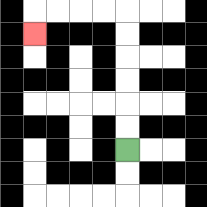{'start': '[5, 6]', 'end': '[1, 1]', 'path_directions': 'U,U,U,U,U,U,L,L,L,L,D', 'path_coordinates': '[[5, 6], [5, 5], [5, 4], [5, 3], [5, 2], [5, 1], [5, 0], [4, 0], [3, 0], [2, 0], [1, 0], [1, 1]]'}